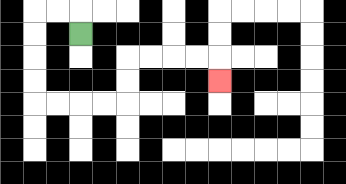{'start': '[3, 1]', 'end': '[9, 3]', 'path_directions': 'U,L,L,D,D,D,D,R,R,R,R,U,U,R,R,R,R,D', 'path_coordinates': '[[3, 1], [3, 0], [2, 0], [1, 0], [1, 1], [1, 2], [1, 3], [1, 4], [2, 4], [3, 4], [4, 4], [5, 4], [5, 3], [5, 2], [6, 2], [7, 2], [8, 2], [9, 2], [9, 3]]'}